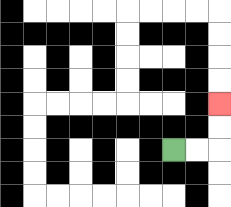{'start': '[7, 6]', 'end': '[9, 4]', 'path_directions': 'R,R,U,U', 'path_coordinates': '[[7, 6], [8, 6], [9, 6], [9, 5], [9, 4]]'}